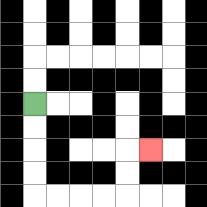{'start': '[1, 4]', 'end': '[6, 6]', 'path_directions': 'D,D,D,D,R,R,R,R,U,U,R', 'path_coordinates': '[[1, 4], [1, 5], [1, 6], [1, 7], [1, 8], [2, 8], [3, 8], [4, 8], [5, 8], [5, 7], [5, 6], [6, 6]]'}